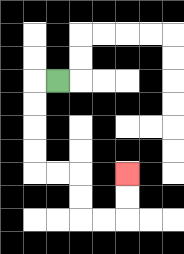{'start': '[2, 3]', 'end': '[5, 7]', 'path_directions': 'L,D,D,D,D,R,R,D,D,R,R,U,U', 'path_coordinates': '[[2, 3], [1, 3], [1, 4], [1, 5], [1, 6], [1, 7], [2, 7], [3, 7], [3, 8], [3, 9], [4, 9], [5, 9], [5, 8], [5, 7]]'}